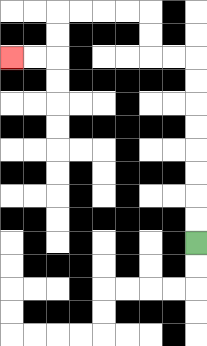{'start': '[8, 10]', 'end': '[0, 2]', 'path_directions': 'U,U,U,U,U,U,U,U,L,L,U,U,L,L,L,L,D,D,L,L', 'path_coordinates': '[[8, 10], [8, 9], [8, 8], [8, 7], [8, 6], [8, 5], [8, 4], [8, 3], [8, 2], [7, 2], [6, 2], [6, 1], [6, 0], [5, 0], [4, 0], [3, 0], [2, 0], [2, 1], [2, 2], [1, 2], [0, 2]]'}